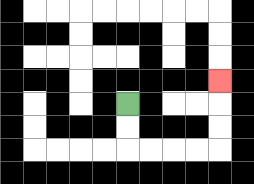{'start': '[5, 4]', 'end': '[9, 3]', 'path_directions': 'D,D,R,R,R,R,U,U,U', 'path_coordinates': '[[5, 4], [5, 5], [5, 6], [6, 6], [7, 6], [8, 6], [9, 6], [9, 5], [9, 4], [9, 3]]'}